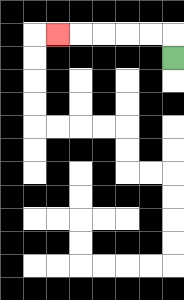{'start': '[7, 2]', 'end': '[2, 1]', 'path_directions': 'U,L,L,L,L,L', 'path_coordinates': '[[7, 2], [7, 1], [6, 1], [5, 1], [4, 1], [3, 1], [2, 1]]'}